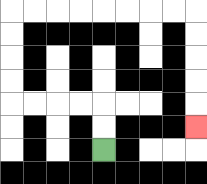{'start': '[4, 6]', 'end': '[8, 5]', 'path_directions': 'U,U,L,L,L,L,U,U,U,U,R,R,R,R,R,R,R,R,D,D,D,D,D', 'path_coordinates': '[[4, 6], [4, 5], [4, 4], [3, 4], [2, 4], [1, 4], [0, 4], [0, 3], [0, 2], [0, 1], [0, 0], [1, 0], [2, 0], [3, 0], [4, 0], [5, 0], [6, 0], [7, 0], [8, 0], [8, 1], [8, 2], [8, 3], [8, 4], [8, 5]]'}